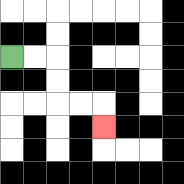{'start': '[0, 2]', 'end': '[4, 5]', 'path_directions': 'R,R,D,D,R,R,D', 'path_coordinates': '[[0, 2], [1, 2], [2, 2], [2, 3], [2, 4], [3, 4], [4, 4], [4, 5]]'}